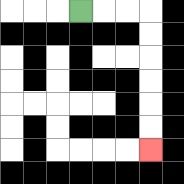{'start': '[3, 0]', 'end': '[6, 6]', 'path_directions': 'R,R,R,D,D,D,D,D,D', 'path_coordinates': '[[3, 0], [4, 0], [5, 0], [6, 0], [6, 1], [6, 2], [6, 3], [6, 4], [6, 5], [6, 6]]'}